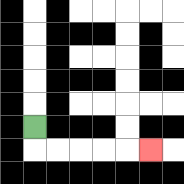{'start': '[1, 5]', 'end': '[6, 6]', 'path_directions': 'D,R,R,R,R,R', 'path_coordinates': '[[1, 5], [1, 6], [2, 6], [3, 6], [4, 6], [5, 6], [6, 6]]'}